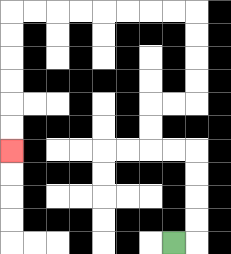{'start': '[7, 10]', 'end': '[0, 6]', 'path_directions': 'R,U,U,U,U,L,L,U,U,R,R,U,U,U,U,L,L,L,L,L,L,L,L,D,D,D,D,D,D', 'path_coordinates': '[[7, 10], [8, 10], [8, 9], [8, 8], [8, 7], [8, 6], [7, 6], [6, 6], [6, 5], [6, 4], [7, 4], [8, 4], [8, 3], [8, 2], [8, 1], [8, 0], [7, 0], [6, 0], [5, 0], [4, 0], [3, 0], [2, 0], [1, 0], [0, 0], [0, 1], [0, 2], [0, 3], [0, 4], [0, 5], [0, 6]]'}